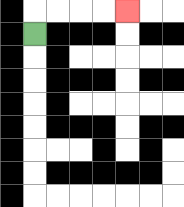{'start': '[1, 1]', 'end': '[5, 0]', 'path_directions': 'U,R,R,R,R', 'path_coordinates': '[[1, 1], [1, 0], [2, 0], [3, 0], [4, 0], [5, 0]]'}